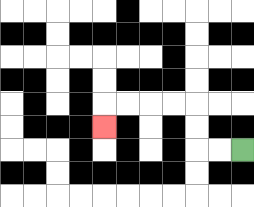{'start': '[10, 6]', 'end': '[4, 5]', 'path_directions': 'L,L,U,U,L,L,L,L,D', 'path_coordinates': '[[10, 6], [9, 6], [8, 6], [8, 5], [8, 4], [7, 4], [6, 4], [5, 4], [4, 4], [4, 5]]'}